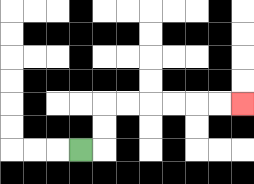{'start': '[3, 6]', 'end': '[10, 4]', 'path_directions': 'R,U,U,R,R,R,R,R,R', 'path_coordinates': '[[3, 6], [4, 6], [4, 5], [4, 4], [5, 4], [6, 4], [7, 4], [8, 4], [9, 4], [10, 4]]'}